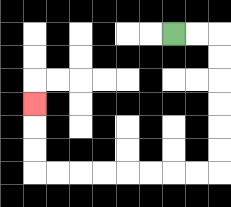{'start': '[7, 1]', 'end': '[1, 4]', 'path_directions': 'R,R,D,D,D,D,D,D,L,L,L,L,L,L,L,L,U,U,U', 'path_coordinates': '[[7, 1], [8, 1], [9, 1], [9, 2], [9, 3], [9, 4], [9, 5], [9, 6], [9, 7], [8, 7], [7, 7], [6, 7], [5, 7], [4, 7], [3, 7], [2, 7], [1, 7], [1, 6], [1, 5], [1, 4]]'}